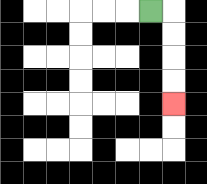{'start': '[6, 0]', 'end': '[7, 4]', 'path_directions': 'R,D,D,D,D', 'path_coordinates': '[[6, 0], [7, 0], [7, 1], [7, 2], [7, 3], [7, 4]]'}